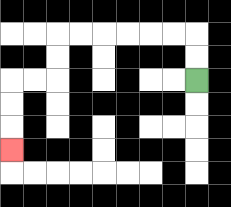{'start': '[8, 3]', 'end': '[0, 6]', 'path_directions': 'U,U,L,L,L,L,L,L,D,D,L,L,D,D,D', 'path_coordinates': '[[8, 3], [8, 2], [8, 1], [7, 1], [6, 1], [5, 1], [4, 1], [3, 1], [2, 1], [2, 2], [2, 3], [1, 3], [0, 3], [0, 4], [0, 5], [0, 6]]'}